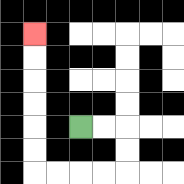{'start': '[3, 5]', 'end': '[1, 1]', 'path_directions': 'R,R,D,D,L,L,L,L,U,U,U,U,U,U', 'path_coordinates': '[[3, 5], [4, 5], [5, 5], [5, 6], [5, 7], [4, 7], [3, 7], [2, 7], [1, 7], [1, 6], [1, 5], [1, 4], [1, 3], [1, 2], [1, 1]]'}